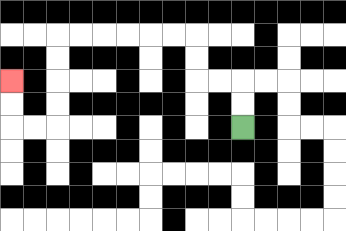{'start': '[10, 5]', 'end': '[0, 3]', 'path_directions': 'U,U,L,L,U,U,L,L,L,L,L,L,D,D,D,D,L,L,U,U', 'path_coordinates': '[[10, 5], [10, 4], [10, 3], [9, 3], [8, 3], [8, 2], [8, 1], [7, 1], [6, 1], [5, 1], [4, 1], [3, 1], [2, 1], [2, 2], [2, 3], [2, 4], [2, 5], [1, 5], [0, 5], [0, 4], [0, 3]]'}